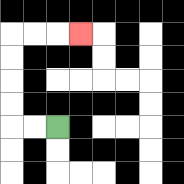{'start': '[2, 5]', 'end': '[3, 1]', 'path_directions': 'L,L,U,U,U,U,R,R,R', 'path_coordinates': '[[2, 5], [1, 5], [0, 5], [0, 4], [0, 3], [0, 2], [0, 1], [1, 1], [2, 1], [3, 1]]'}